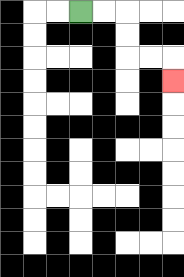{'start': '[3, 0]', 'end': '[7, 3]', 'path_directions': 'R,R,D,D,R,R,D', 'path_coordinates': '[[3, 0], [4, 0], [5, 0], [5, 1], [5, 2], [6, 2], [7, 2], [7, 3]]'}